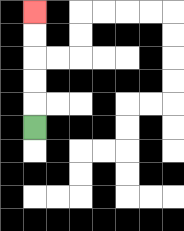{'start': '[1, 5]', 'end': '[1, 0]', 'path_directions': 'U,U,U,U,U', 'path_coordinates': '[[1, 5], [1, 4], [1, 3], [1, 2], [1, 1], [1, 0]]'}